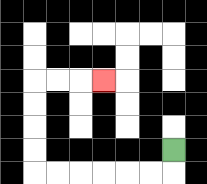{'start': '[7, 6]', 'end': '[4, 3]', 'path_directions': 'D,L,L,L,L,L,L,U,U,U,U,R,R,R', 'path_coordinates': '[[7, 6], [7, 7], [6, 7], [5, 7], [4, 7], [3, 7], [2, 7], [1, 7], [1, 6], [1, 5], [1, 4], [1, 3], [2, 3], [3, 3], [4, 3]]'}